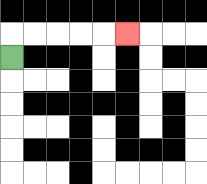{'start': '[0, 2]', 'end': '[5, 1]', 'path_directions': 'U,R,R,R,R,R', 'path_coordinates': '[[0, 2], [0, 1], [1, 1], [2, 1], [3, 1], [4, 1], [5, 1]]'}